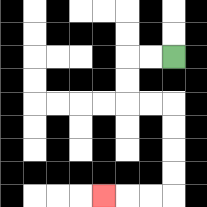{'start': '[7, 2]', 'end': '[4, 8]', 'path_directions': 'L,L,D,D,R,R,D,D,D,D,L,L,L', 'path_coordinates': '[[7, 2], [6, 2], [5, 2], [5, 3], [5, 4], [6, 4], [7, 4], [7, 5], [7, 6], [7, 7], [7, 8], [6, 8], [5, 8], [4, 8]]'}